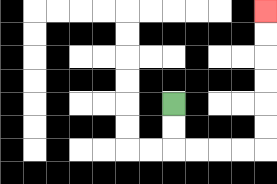{'start': '[7, 4]', 'end': '[11, 0]', 'path_directions': 'D,D,R,R,R,R,U,U,U,U,U,U', 'path_coordinates': '[[7, 4], [7, 5], [7, 6], [8, 6], [9, 6], [10, 6], [11, 6], [11, 5], [11, 4], [11, 3], [11, 2], [11, 1], [11, 0]]'}